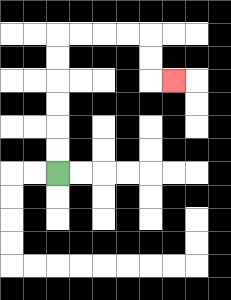{'start': '[2, 7]', 'end': '[7, 3]', 'path_directions': 'U,U,U,U,U,U,R,R,R,R,D,D,R', 'path_coordinates': '[[2, 7], [2, 6], [2, 5], [2, 4], [2, 3], [2, 2], [2, 1], [3, 1], [4, 1], [5, 1], [6, 1], [6, 2], [6, 3], [7, 3]]'}